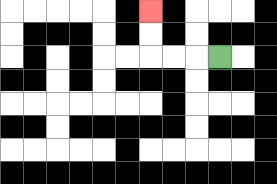{'start': '[9, 2]', 'end': '[6, 0]', 'path_directions': 'L,L,L,U,U', 'path_coordinates': '[[9, 2], [8, 2], [7, 2], [6, 2], [6, 1], [6, 0]]'}